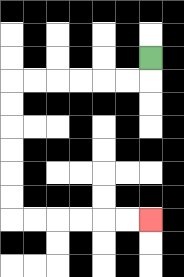{'start': '[6, 2]', 'end': '[6, 9]', 'path_directions': 'D,L,L,L,L,L,L,D,D,D,D,D,D,R,R,R,R,R,R', 'path_coordinates': '[[6, 2], [6, 3], [5, 3], [4, 3], [3, 3], [2, 3], [1, 3], [0, 3], [0, 4], [0, 5], [0, 6], [0, 7], [0, 8], [0, 9], [1, 9], [2, 9], [3, 9], [4, 9], [5, 9], [6, 9]]'}